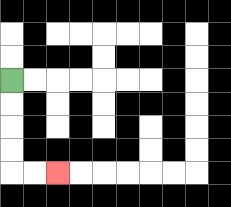{'start': '[0, 3]', 'end': '[2, 7]', 'path_directions': 'D,D,D,D,R,R', 'path_coordinates': '[[0, 3], [0, 4], [0, 5], [0, 6], [0, 7], [1, 7], [2, 7]]'}